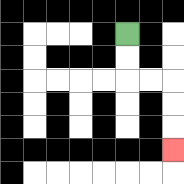{'start': '[5, 1]', 'end': '[7, 6]', 'path_directions': 'D,D,R,R,D,D,D', 'path_coordinates': '[[5, 1], [5, 2], [5, 3], [6, 3], [7, 3], [7, 4], [7, 5], [7, 6]]'}